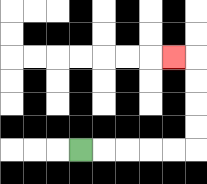{'start': '[3, 6]', 'end': '[7, 2]', 'path_directions': 'R,R,R,R,R,U,U,U,U,L', 'path_coordinates': '[[3, 6], [4, 6], [5, 6], [6, 6], [7, 6], [8, 6], [8, 5], [8, 4], [8, 3], [8, 2], [7, 2]]'}